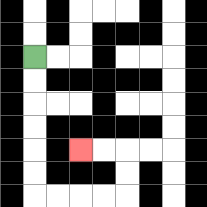{'start': '[1, 2]', 'end': '[3, 6]', 'path_directions': 'D,D,D,D,D,D,R,R,R,R,U,U,L,L', 'path_coordinates': '[[1, 2], [1, 3], [1, 4], [1, 5], [1, 6], [1, 7], [1, 8], [2, 8], [3, 8], [4, 8], [5, 8], [5, 7], [5, 6], [4, 6], [3, 6]]'}